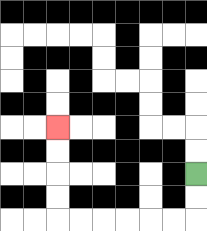{'start': '[8, 7]', 'end': '[2, 5]', 'path_directions': 'D,D,L,L,L,L,L,L,U,U,U,U', 'path_coordinates': '[[8, 7], [8, 8], [8, 9], [7, 9], [6, 9], [5, 9], [4, 9], [3, 9], [2, 9], [2, 8], [2, 7], [2, 6], [2, 5]]'}